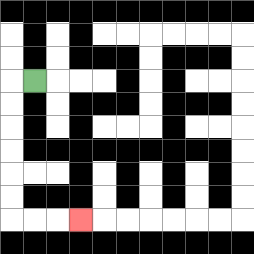{'start': '[1, 3]', 'end': '[3, 9]', 'path_directions': 'L,D,D,D,D,D,D,R,R,R', 'path_coordinates': '[[1, 3], [0, 3], [0, 4], [0, 5], [0, 6], [0, 7], [0, 8], [0, 9], [1, 9], [2, 9], [3, 9]]'}